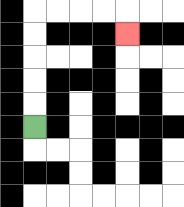{'start': '[1, 5]', 'end': '[5, 1]', 'path_directions': 'U,U,U,U,U,R,R,R,R,D', 'path_coordinates': '[[1, 5], [1, 4], [1, 3], [1, 2], [1, 1], [1, 0], [2, 0], [3, 0], [4, 0], [5, 0], [5, 1]]'}